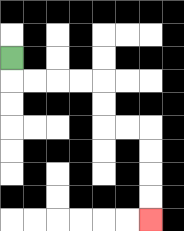{'start': '[0, 2]', 'end': '[6, 9]', 'path_directions': 'D,R,R,R,R,D,D,R,R,D,D,D,D', 'path_coordinates': '[[0, 2], [0, 3], [1, 3], [2, 3], [3, 3], [4, 3], [4, 4], [4, 5], [5, 5], [6, 5], [6, 6], [6, 7], [6, 8], [6, 9]]'}